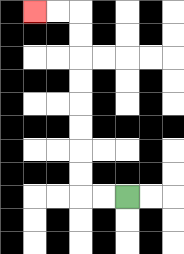{'start': '[5, 8]', 'end': '[1, 0]', 'path_directions': 'L,L,U,U,U,U,U,U,U,U,L,L', 'path_coordinates': '[[5, 8], [4, 8], [3, 8], [3, 7], [3, 6], [3, 5], [3, 4], [3, 3], [3, 2], [3, 1], [3, 0], [2, 0], [1, 0]]'}